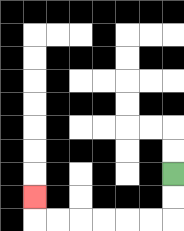{'start': '[7, 7]', 'end': '[1, 8]', 'path_directions': 'D,D,L,L,L,L,L,L,U', 'path_coordinates': '[[7, 7], [7, 8], [7, 9], [6, 9], [5, 9], [4, 9], [3, 9], [2, 9], [1, 9], [1, 8]]'}